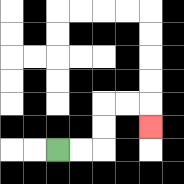{'start': '[2, 6]', 'end': '[6, 5]', 'path_directions': 'R,R,U,U,R,R,D', 'path_coordinates': '[[2, 6], [3, 6], [4, 6], [4, 5], [4, 4], [5, 4], [6, 4], [6, 5]]'}